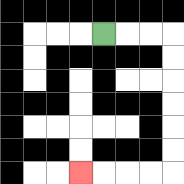{'start': '[4, 1]', 'end': '[3, 7]', 'path_directions': 'R,R,R,D,D,D,D,D,D,L,L,L,L', 'path_coordinates': '[[4, 1], [5, 1], [6, 1], [7, 1], [7, 2], [7, 3], [7, 4], [7, 5], [7, 6], [7, 7], [6, 7], [5, 7], [4, 7], [3, 7]]'}